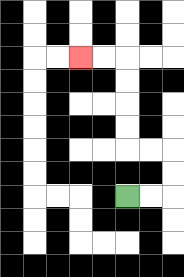{'start': '[5, 8]', 'end': '[3, 2]', 'path_directions': 'R,R,U,U,L,L,U,U,U,U,L,L', 'path_coordinates': '[[5, 8], [6, 8], [7, 8], [7, 7], [7, 6], [6, 6], [5, 6], [5, 5], [5, 4], [5, 3], [5, 2], [4, 2], [3, 2]]'}